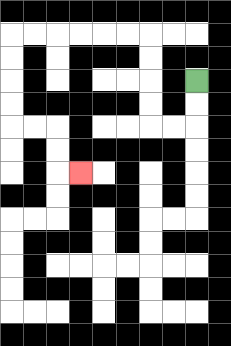{'start': '[8, 3]', 'end': '[3, 7]', 'path_directions': 'D,D,L,L,U,U,U,U,L,L,L,L,L,L,D,D,D,D,R,R,D,D,R', 'path_coordinates': '[[8, 3], [8, 4], [8, 5], [7, 5], [6, 5], [6, 4], [6, 3], [6, 2], [6, 1], [5, 1], [4, 1], [3, 1], [2, 1], [1, 1], [0, 1], [0, 2], [0, 3], [0, 4], [0, 5], [1, 5], [2, 5], [2, 6], [2, 7], [3, 7]]'}